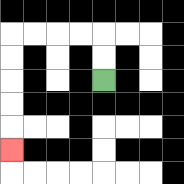{'start': '[4, 3]', 'end': '[0, 6]', 'path_directions': 'U,U,L,L,L,L,D,D,D,D,D', 'path_coordinates': '[[4, 3], [4, 2], [4, 1], [3, 1], [2, 1], [1, 1], [0, 1], [0, 2], [0, 3], [0, 4], [0, 5], [0, 6]]'}